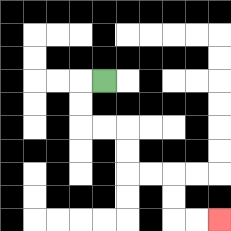{'start': '[4, 3]', 'end': '[9, 9]', 'path_directions': 'L,D,D,R,R,D,D,R,R,D,D,R,R', 'path_coordinates': '[[4, 3], [3, 3], [3, 4], [3, 5], [4, 5], [5, 5], [5, 6], [5, 7], [6, 7], [7, 7], [7, 8], [7, 9], [8, 9], [9, 9]]'}